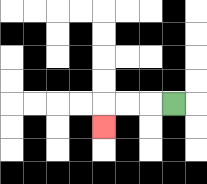{'start': '[7, 4]', 'end': '[4, 5]', 'path_directions': 'L,L,L,D', 'path_coordinates': '[[7, 4], [6, 4], [5, 4], [4, 4], [4, 5]]'}